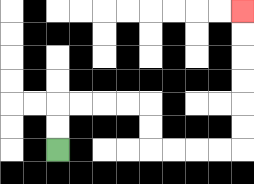{'start': '[2, 6]', 'end': '[10, 0]', 'path_directions': 'U,U,R,R,R,R,D,D,R,R,R,R,U,U,U,U,U,U', 'path_coordinates': '[[2, 6], [2, 5], [2, 4], [3, 4], [4, 4], [5, 4], [6, 4], [6, 5], [6, 6], [7, 6], [8, 6], [9, 6], [10, 6], [10, 5], [10, 4], [10, 3], [10, 2], [10, 1], [10, 0]]'}